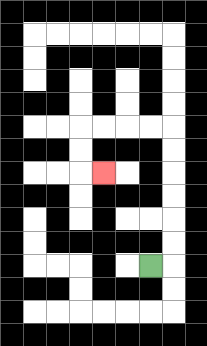{'start': '[6, 11]', 'end': '[4, 7]', 'path_directions': 'R,U,U,U,U,U,U,L,L,L,L,D,D,R', 'path_coordinates': '[[6, 11], [7, 11], [7, 10], [7, 9], [7, 8], [7, 7], [7, 6], [7, 5], [6, 5], [5, 5], [4, 5], [3, 5], [3, 6], [3, 7], [4, 7]]'}